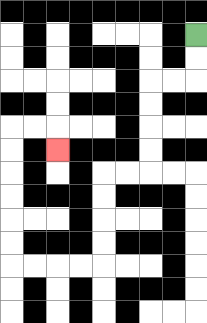{'start': '[8, 1]', 'end': '[2, 6]', 'path_directions': 'D,D,L,L,D,D,D,D,L,L,D,D,D,D,L,L,L,L,U,U,U,U,U,U,R,R,D', 'path_coordinates': '[[8, 1], [8, 2], [8, 3], [7, 3], [6, 3], [6, 4], [6, 5], [6, 6], [6, 7], [5, 7], [4, 7], [4, 8], [4, 9], [4, 10], [4, 11], [3, 11], [2, 11], [1, 11], [0, 11], [0, 10], [0, 9], [0, 8], [0, 7], [0, 6], [0, 5], [1, 5], [2, 5], [2, 6]]'}